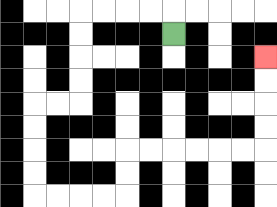{'start': '[7, 1]', 'end': '[11, 2]', 'path_directions': 'U,L,L,L,L,D,D,D,D,L,L,D,D,D,D,R,R,R,R,U,U,R,R,R,R,R,R,U,U,U,U', 'path_coordinates': '[[7, 1], [7, 0], [6, 0], [5, 0], [4, 0], [3, 0], [3, 1], [3, 2], [3, 3], [3, 4], [2, 4], [1, 4], [1, 5], [1, 6], [1, 7], [1, 8], [2, 8], [3, 8], [4, 8], [5, 8], [5, 7], [5, 6], [6, 6], [7, 6], [8, 6], [9, 6], [10, 6], [11, 6], [11, 5], [11, 4], [11, 3], [11, 2]]'}